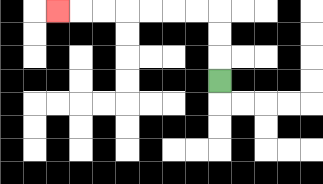{'start': '[9, 3]', 'end': '[2, 0]', 'path_directions': 'U,U,U,L,L,L,L,L,L,L', 'path_coordinates': '[[9, 3], [9, 2], [9, 1], [9, 0], [8, 0], [7, 0], [6, 0], [5, 0], [4, 0], [3, 0], [2, 0]]'}